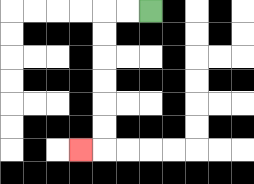{'start': '[6, 0]', 'end': '[3, 6]', 'path_directions': 'L,L,D,D,D,D,D,D,L', 'path_coordinates': '[[6, 0], [5, 0], [4, 0], [4, 1], [4, 2], [4, 3], [4, 4], [4, 5], [4, 6], [3, 6]]'}